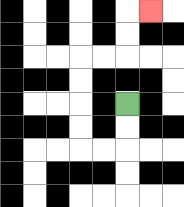{'start': '[5, 4]', 'end': '[6, 0]', 'path_directions': 'D,D,L,L,U,U,U,U,R,R,U,U,R', 'path_coordinates': '[[5, 4], [5, 5], [5, 6], [4, 6], [3, 6], [3, 5], [3, 4], [3, 3], [3, 2], [4, 2], [5, 2], [5, 1], [5, 0], [6, 0]]'}